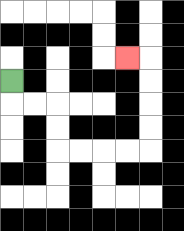{'start': '[0, 3]', 'end': '[5, 2]', 'path_directions': 'D,R,R,D,D,R,R,R,R,U,U,U,U,L', 'path_coordinates': '[[0, 3], [0, 4], [1, 4], [2, 4], [2, 5], [2, 6], [3, 6], [4, 6], [5, 6], [6, 6], [6, 5], [6, 4], [6, 3], [6, 2], [5, 2]]'}